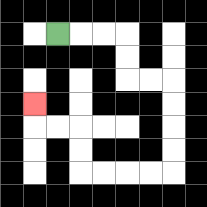{'start': '[2, 1]', 'end': '[1, 4]', 'path_directions': 'R,R,R,D,D,R,R,D,D,D,D,L,L,L,L,U,U,L,L,U', 'path_coordinates': '[[2, 1], [3, 1], [4, 1], [5, 1], [5, 2], [5, 3], [6, 3], [7, 3], [7, 4], [7, 5], [7, 6], [7, 7], [6, 7], [5, 7], [4, 7], [3, 7], [3, 6], [3, 5], [2, 5], [1, 5], [1, 4]]'}